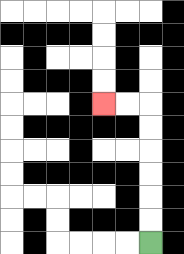{'start': '[6, 10]', 'end': '[4, 4]', 'path_directions': 'U,U,U,U,U,U,L,L', 'path_coordinates': '[[6, 10], [6, 9], [6, 8], [6, 7], [6, 6], [6, 5], [6, 4], [5, 4], [4, 4]]'}